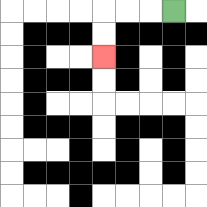{'start': '[7, 0]', 'end': '[4, 2]', 'path_directions': 'L,L,L,D,D', 'path_coordinates': '[[7, 0], [6, 0], [5, 0], [4, 0], [4, 1], [4, 2]]'}